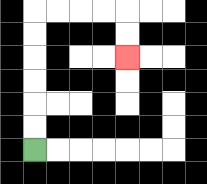{'start': '[1, 6]', 'end': '[5, 2]', 'path_directions': 'U,U,U,U,U,U,R,R,R,R,D,D', 'path_coordinates': '[[1, 6], [1, 5], [1, 4], [1, 3], [1, 2], [1, 1], [1, 0], [2, 0], [3, 0], [4, 0], [5, 0], [5, 1], [5, 2]]'}